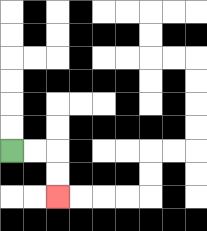{'start': '[0, 6]', 'end': '[2, 8]', 'path_directions': 'R,R,D,D', 'path_coordinates': '[[0, 6], [1, 6], [2, 6], [2, 7], [2, 8]]'}